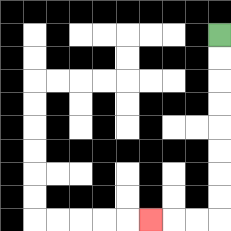{'start': '[9, 1]', 'end': '[6, 9]', 'path_directions': 'D,D,D,D,D,D,D,D,L,L,L', 'path_coordinates': '[[9, 1], [9, 2], [9, 3], [9, 4], [9, 5], [9, 6], [9, 7], [9, 8], [9, 9], [8, 9], [7, 9], [6, 9]]'}